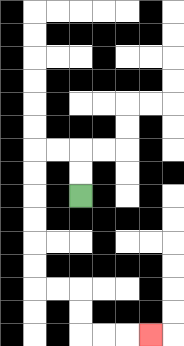{'start': '[3, 8]', 'end': '[6, 14]', 'path_directions': 'U,U,L,L,D,D,D,D,D,D,R,R,D,D,R,R,R', 'path_coordinates': '[[3, 8], [3, 7], [3, 6], [2, 6], [1, 6], [1, 7], [1, 8], [1, 9], [1, 10], [1, 11], [1, 12], [2, 12], [3, 12], [3, 13], [3, 14], [4, 14], [5, 14], [6, 14]]'}